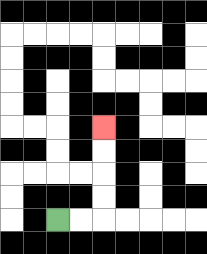{'start': '[2, 9]', 'end': '[4, 5]', 'path_directions': 'R,R,U,U,U,U', 'path_coordinates': '[[2, 9], [3, 9], [4, 9], [4, 8], [4, 7], [4, 6], [4, 5]]'}